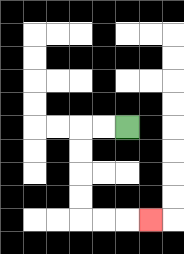{'start': '[5, 5]', 'end': '[6, 9]', 'path_directions': 'L,L,D,D,D,D,R,R,R', 'path_coordinates': '[[5, 5], [4, 5], [3, 5], [3, 6], [3, 7], [3, 8], [3, 9], [4, 9], [5, 9], [6, 9]]'}